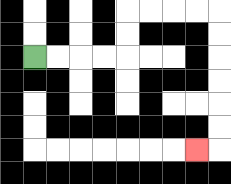{'start': '[1, 2]', 'end': '[8, 6]', 'path_directions': 'R,R,R,R,U,U,R,R,R,R,D,D,D,D,D,D,L', 'path_coordinates': '[[1, 2], [2, 2], [3, 2], [4, 2], [5, 2], [5, 1], [5, 0], [6, 0], [7, 0], [8, 0], [9, 0], [9, 1], [9, 2], [9, 3], [9, 4], [9, 5], [9, 6], [8, 6]]'}